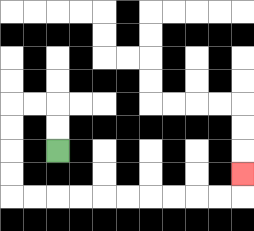{'start': '[2, 6]', 'end': '[10, 7]', 'path_directions': 'U,U,L,L,D,D,D,D,R,R,R,R,R,R,R,R,R,R,U', 'path_coordinates': '[[2, 6], [2, 5], [2, 4], [1, 4], [0, 4], [0, 5], [0, 6], [0, 7], [0, 8], [1, 8], [2, 8], [3, 8], [4, 8], [5, 8], [6, 8], [7, 8], [8, 8], [9, 8], [10, 8], [10, 7]]'}